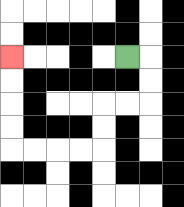{'start': '[5, 2]', 'end': '[0, 2]', 'path_directions': 'R,D,D,L,L,D,D,L,L,L,L,U,U,U,U', 'path_coordinates': '[[5, 2], [6, 2], [6, 3], [6, 4], [5, 4], [4, 4], [4, 5], [4, 6], [3, 6], [2, 6], [1, 6], [0, 6], [0, 5], [0, 4], [0, 3], [0, 2]]'}